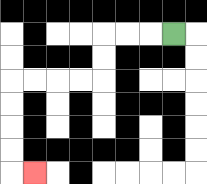{'start': '[7, 1]', 'end': '[1, 7]', 'path_directions': 'L,L,L,D,D,L,L,L,L,D,D,D,D,R', 'path_coordinates': '[[7, 1], [6, 1], [5, 1], [4, 1], [4, 2], [4, 3], [3, 3], [2, 3], [1, 3], [0, 3], [0, 4], [0, 5], [0, 6], [0, 7], [1, 7]]'}